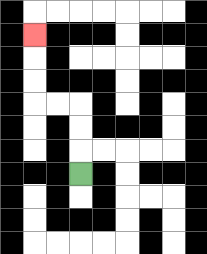{'start': '[3, 7]', 'end': '[1, 1]', 'path_directions': 'U,U,U,L,L,U,U,U', 'path_coordinates': '[[3, 7], [3, 6], [3, 5], [3, 4], [2, 4], [1, 4], [1, 3], [1, 2], [1, 1]]'}